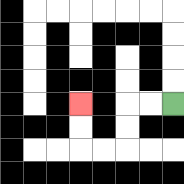{'start': '[7, 4]', 'end': '[3, 4]', 'path_directions': 'L,L,D,D,L,L,U,U', 'path_coordinates': '[[7, 4], [6, 4], [5, 4], [5, 5], [5, 6], [4, 6], [3, 6], [3, 5], [3, 4]]'}